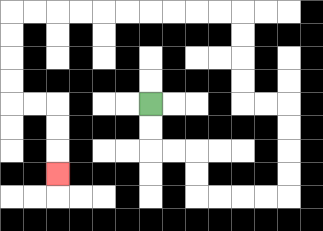{'start': '[6, 4]', 'end': '[2, 7]', 'path_directions': 'D,D,R,R,D,D,R,R,R,R,U,U,U,U,L,L,U,U,U,U,L,L,L,L,L,L,L,L,L,L,D,D,D,D,R,R,D,D,D', 'path_coordinates': '[[6, 4], [6, 5], [6, 6], [7, 6], [8, 6], [8, 7], [8, 8], [9, 8], [10, 8], [11, 8], [12, 8], [12, 7], [12, 6], [12, 5], [12, 4], [11, 4], [10, 4], [10, 3], [10, 2], [10, 1], [10, 0], [9, 0], [8, 0], [7, 0], [6, 0], [5, 0], [4, 0], [3, 0], [2, 0], [1, 0], [0, 0], [0, 1], [0, 2], [0, 3], [0, 4], [1, 4], [2, 4], [2, 5], [2, 6], [2, 7]]'}